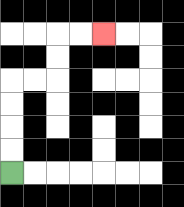{'start': '[0, 7]', 'end': '[4, 1]', 'path_directions': 'U,U,U,U,R,R,U,U,R,R', 'path_coordinates': '[[0, 7], [0, 6], [0, 5], [0, 4], [0, 3], [1, 3], [2, 3], [2, 2], [2, 1], [3, 1], [4, 1]]'}